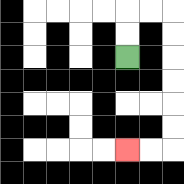{'start': '[5, 2]', 'end': '[5, 6]', 'path_directions': 'U,U,R,R,D,D,D,D,D,D,L,L', 'path_coordinates': '[[5, 2], [5, 1], [5, 0], [6, 0], [7, 0], [7, 1], [7, 2], [7, 3], [7, 4], [7, 5], [7, 6], [6, 6], [5, 6]]'}